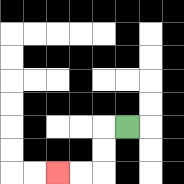{'start': '[5, 5]', 'end': '[2, 7]', 'path_directions': 'L,D,D,L,L', 'path_coordinates': '[[5, 5], [4, 5], [4, 6], [4, 7], [3, 7], [2, 7]]'}